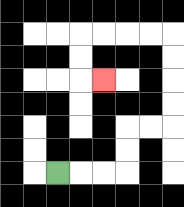{'start': '[2, 7]', 'end': '[4, 3]', 'path_directions': 'R,R,R,U,U,R,R,U,U,U,U,L,L,L,L,D,D,R', 'path_coordinates': '[[2, 7], [3, 7], [4, 7], [5, 7], [5, 6], [5, 5], [6, 5], [7, 5], [7, 4], [7, 3], [7, 2], [7, 1], [6, 1], [5, 1], [4, 1], [3, 1], [3, 2], [3, 3], [4, 3]]'}